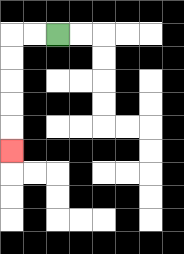{'start': '[2, 1]', 'end': '[0, 6]', 'path_directions': 'L,L,D,D,D,D,D', 'path_coordinates': '[[2, 1], [1, 1], [0, 1], [0, 2], [0, 3], [0, 4], [0, 5], [0, 6]]'}